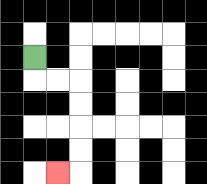{'start': '[1, 2]', 'end': '[2, 7]', 'path_directions': 'D,R,R,D,D,D,D,L', 'path_coordinates': '[[1, 2], [1, 3], [2, 3], [3, 3], [3, 4], [3, 5], [3, 6], [3, 7], [2, 7]]'}